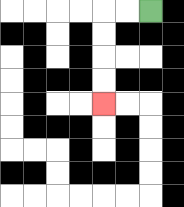{'start': '[6, 0]', 'end': '[4, 4]', 'path_directions': 'L,L,D,D,D,D', 'path_coordinates': '[[6, 0], [5, 0], [4, 0], [4, 1], [4, 2], [4, 3], [4, 4]]'}